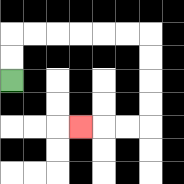{'start': '[0, 3]', 'end': '[3, 5]', 'path_directions': 'U,U,R,R,R,R,R,R,D,D,D,D,L,L,L', 'path_coordinates': '[[0, 3], [0, 2], [0, 1], [1, 1], [2, 1], [3, 1], [4, 1], [5, 1], [6, 1], [6, 2], [6, 3], [6, 4], [6, 5], [5, 5], [4, 5], [3, 5]]'}